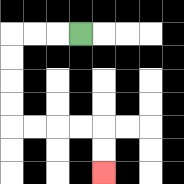{'start': '[3, 1]', 'end': '[4, 7]', 'path_directions': 'L,L,L,D,D,D,D,R,R,R,R,D,D', 'path_coordinates': '[[3, 1], [2, 1], [1, 1], [0, 1], [0, 2], [0, 3], [0, 4], [0, 5], [1, 5], [2, 5], [3, 5], [4, 5], [4, 6], [4, 7]]'}